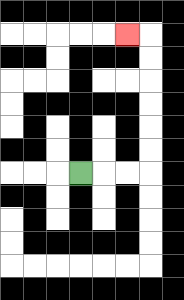{'start': '[3, 7]', 'end': '[5, 1]', 'path_directions': 'R,R,R,U,U,U,U,U,U,L', 'path_coordinates': '[[3, 7], [4, 7], [5, 7], [6, 7], [6, 6], [6, 5], [6, 4], [6, 3], [6, 2], [6, 1], [5, 1]]'}